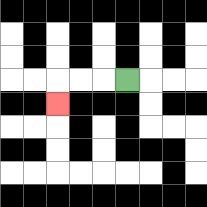{'start': '[5, 3]', 'end': '[2, 4]', 'path_directions': 'L,L,L,D', 'path_coordinates': '[[5, 3], [4, 3], [3, 3], [2, 3], [2, 4]]'}